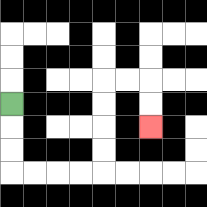{'start': '[0, 4]', 'end': '[6, 5]', 'path_directions': 'D,D,D,R,R,R,R,U,U,U,U,R,R,D,D', 'path_coordinates': '[[0, 4], [0, 5], [0, 6], [0, 7], [1, 7], [2, 7], [3, 7], [4, 7], [4, 6], [4, 5], [4, 4], [4, 3], [5, 3], [6, 3], [6, 4], [6, 5]]'}